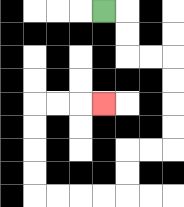{'start': '[4, 0]', 'end': '[4, 4]', 'path_directions': 'R,D,D,R,R,D,D,D,D,L,L,D,D,L,L,L,L,U,U,U,U,R,R,R', 'path_coordinates': '[[4, 0], [5, 0], [5, 1], [5, 2], [6, 2], [7, 2], [7, 3], [7, 4], [7, 5], [7, 6], [6, 6], [5, 6], [5, 7], [5, 8], [4, 8], [3, 8], [2, 8], [1, 8], [1, 7], [1, 6], [1, 5], [1, 4], [2, 4], [3, 4], [4, 4]]'}